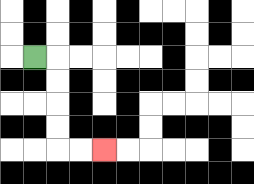{'start': '[1, 2]', 'end': '[4, 6]', 'path_directions': 'R,D,D,D,D,R,R', 'path_coordinates': '[[1, 2], [2, 2], [2, 3], [2, 4], [2, 5], [2, 6], [3, 6], [4, 6]]'}